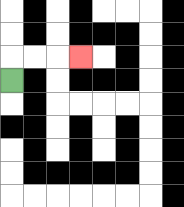{'start': '[0, 3]', 'end': '[3, 2]', 'path_directions': 'U,R,R,R', 'path_coordinates': '[[0, 3], [0, 2], [1, 2], [2, 2], [3, 2]]'}